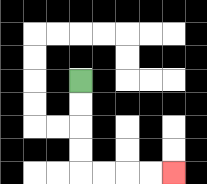{'start': '[3, 3]', 'end': '[7, 7]', 'path_directions': 'D,D,D,D,R,R,R,R', 'path_coordinates': '[[3, 3], [3, 4], [3, 5], [3, 6], [3, 7], [4, 7], [5, 7], [6, 7], [7, 7]]'}